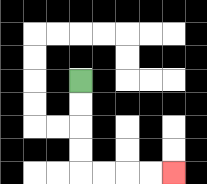{'start': '[3, 3]', 'end': '[7, 7]', 'path_directions': 'D,D,D,D,R,R,R,R', 'path_coordinates': '[[3, 3], [3, 4], [3, 5], [3, 6], [3, 7], [4, 7], [5, 7], [6, 7], [7, 7]]'}